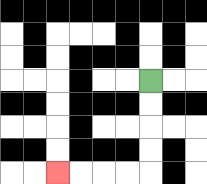{'start': '[6, 3]', 'end': '[2, 7]', 'path_directions': 'D,D,D,D,L,L,L,L', 'path_coordinates': '[[6, 3], [6, 4], [6, 5], [6, 6], [6, 7], [5, 7], [4, 7], [3, 7], [2, 7]]'}